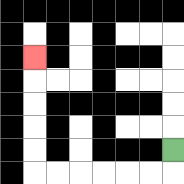{'start': '[7, 6]', 'end': '[1, 2]', 'path_directions': 'D,L,L,L,L,L,L,U,U,U,U,U', 'path_coordinates': '[[7, 6], [7, 7], [6, 7], [5, 7], [4, 7], [3, 7], [2, 7], [1, 7], [1, 6], [1, 5], [1, 4], [1, 3], [1, 2]]'}